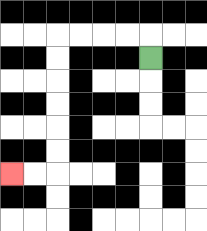{'start': '[6, 2]', 'end': '[0, 7]', 'path_directions': 'U,L,L,L,L,D,D,D,D,D,D,L,L', 'path_coordinates': '[[6, 2], [6, 1], [5, 1], [4, 1], [3, 1], [2, 1], [2, 2], [2, 3], [2, 4], [2, 5], [2, 6], [2, 7], [1, 7], [0, 7]]'}